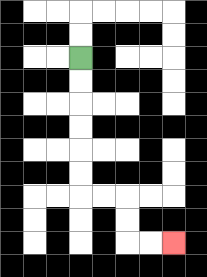{'start': '[3, 2]', 'end': '[7, 10]', 'path_directions': 'D,D,D,D,D,D,R,R,D,D,R,R', 'path_coordinates': '[[3, 2], [3, 3], [3, 4], [3, 5], [3, 6], [3, 7], [3, 8], [4, 8], [5, 8], [5, 9], [5, 10], [6, 10], [7, 10]]'}